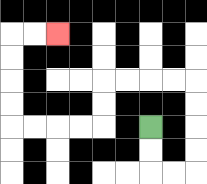{'start': '[6, 5]', 'end': '[2, 1]', 'path_directions': 'D,D,R,R,U,U,U,U,L,L,L,L,D,D,L,L,L,L,U,U,U,U,R,R', 'path_coordinates': '[[6, 5], [6, 6], [6, 7], [7, 7], [8, 7], [8, 6], [8, 5], [8, 4], [8, 3], [7, 3], [6, 3], [5, 3], [4, 3], [4, 4], [4, 5], [3, 5], [2, 5], [1, 5], [0, 5], [0, 4], [0, 3], [0, 2], [0, 1], [1, 1], [2, 1]]'}